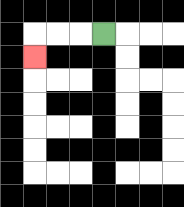{'start': '[4, 1]', 'end': '[1, 2]', 'path_directions': 'L,L,L,D', 'path_coordinates': '[[4, 1], [3, 1], [2, 1], [1, 1], [1, 2]]'}